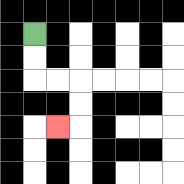{'start': '[1, 1]', 'end': '[2, 5]', 'path_directions': 'D,D,R,R,D,D,L', 'path_coordinates': '[[1, 1], [1, 2], [1, 3], [2, 3], [3, 3], [3, 4], [3, 5], [2, 5]]'}